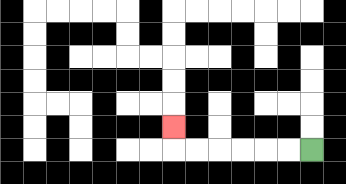{'start': '[13, 6]', 'end': '[7, 5]', 'path_directions': 'L,L,L,L,L,L,U', 'path_coordinates': '[[13, 6], [12, 6], [11, 6], [10, 6], [9, 6], [8, 6], [7, 6], [7, 5]]'}